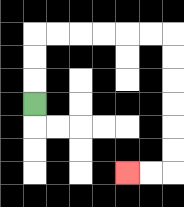{'start': '[1, 4]', 'end': '[5, 7]', 'path_directions': 'U,U,U,R,R,R,R,R,R,D,D,D,D,D,D,L,L', 'path_coordinates': '[[1, 4], [1, 3], [1, 2], [1, 1], [2, 1], [3, 1], [4, 1], [5, 1], [6, 1], [7, 1], [7, 2], [7, 3], [7, 4], [7, 5], [7, 6], [7, 7], [6, 7], [5, 7]]'}